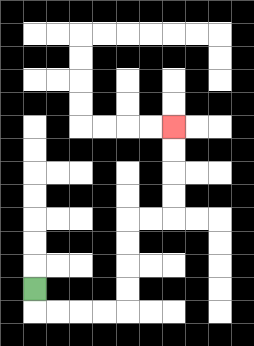{'start': '[1, 12]', 'end': '[7, 5]', 'path_directions': 'D,R,R,R,R,U,U,U,U,R,R,U,U,U,U', 'path_coordinates': '[[1, 12], [1, 13], [2, 13], [3, 13], [4, 13], [5, 13], [5, 12], [5, 11], [5, 10], [5, 9], [6, 9], [7, 9], [7, 8], [7, 7], [7, 6], [7, 5]]'}